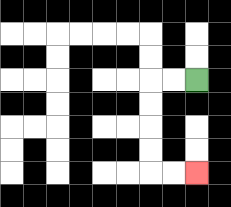{'start': '[8, 3]', 'end': '[8, 7]', 'path_directions': 'L,L,D,D,D,D,R,R', 'path_coordinates': '[[8, 3], [7, 3], [6, 3], [6, 4], [6, 5], [6, 6], [6, 7], [7, 7], [8, 7]]'}